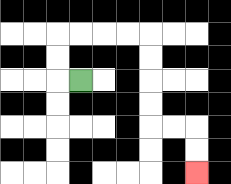{'start': '[3, 3]', 'end': '[8, 7]', 'path_directions': 'L,U,U,R,R,R,R,D,D,D,D,R,R,D,D', 'path_coordinates': '[[3, 3], [2, 3], [2, 2], [2, 1], [3, 1], [4, 1], [5, 1], [6, 1], [6, 2], [6, 3], [6, 4], [6, 5], [7, 5], [8, 5], [8, 6], [8, 7]]'}